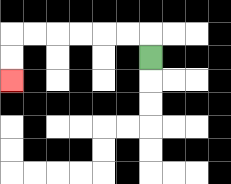{'start': '[6, 2]', 'end': '[0, 3]', 'path_directions': 'U,L,L,L,L,L,L,D,D', 'path_coordinates': '[[6, 2], [6, 1], [5, 1], [4, 1], [3, 1], [2, 1], [1, 1], [0, 1], [0, 2], [0, 3]]'}